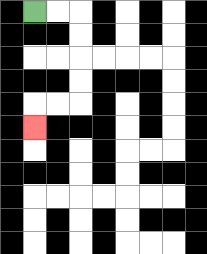{'start': '[1, 0]', 'end': '[1, 5]', 'path_directions': 'R,R,D,D,D,D,L,L,D', 'path_coordinates': '[[1, 0], [2, 0], [3, 0], [3, 1], [3, 2], [3, 3], [3, 4], [2, 4], [1, 4], [1, 5]]'}